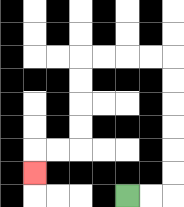{'start': '[5, 8]', 'end': '[1, 7]', 'path_directions': 'R,R,U,U,U,U,U,U,L,L,L,L,D,D,D,D,L,L,D', 'path_coordinates': '[[5, 8], [6, 8], [7, 8], [7, 7], [7, 6], [7, 5], [7, 4], [7, 3], [7, 2], [6, 2], [5, 2], [4, 2], [3, 2], [3, 3], [3, 4], [3, 5], [3, 6], [2, 6], [1, 6], [1, 7]]'}